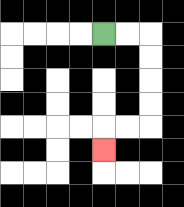{'start': '[4, 1]', 'end': '[4, 6]', 'path_directions': 'R,R,D,D,D,D,L,L,D', 'path_coordinates': '[[4, 1], [5, 1], [6, 1], [6, 2], [6, 3], [6, 4], [6, 5], [5, 5], [4, 5], [4, 6]]'}